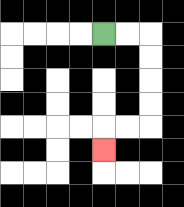{'start': '[4, 1]', 'end': '[4, 6]', 'path_directions': 'R,R,D,D,D,D,L,L,D', 'path_coordinates': '[[4, 1], [5, 1], [6, 1], [6, 2], [6, 3], [6, 4], [6, 5], [5, 5], [4, 5], [4, 6]]'}